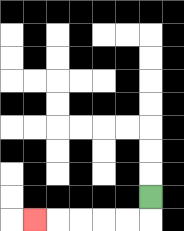{'start': '[6, 8]', 'end': '[1, 9]', 'path_directions': 'D,L,L,L,L,L', 'path_coordinates': '[[6, 8], [6, 9], [5, 9], [4, 9], [3, 9], [2, 9], [1, 9]]'}